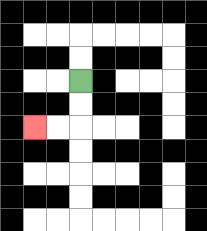{'start': '[3, 3]', 'end': '[1, 5]', 'path_directions': 'D,D,L,L', 'path_coordinates': '[[3, 3], [3, 4], [3, 5], [2, 5], [1, 5]]'}